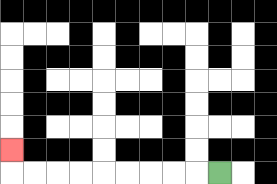{'start': '[9, 7]', 'end': '[0, 6]', 'path_directions': 'L,L,L,L,L,L,L,L,L,U', 'path_coordinates': '[[9, 7], [8, 7], [7, 7], [6, 7], [5, 7], [4, 7], [3, 7], [2, 7], [1, 7], [0, 7], [0, 6]]'}